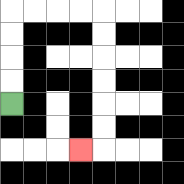{'start': '[0, 4]', 'end': '[3, 6]', 'path_directions': 'U,U,U,U,R,R,R,R,D,D,D,D,D,D,L', 'path_coordinates': '[[0, 4], [0, 3], [0, 2], [0, 1], [0, 0], [1, 0], [2, 0], [3, 0], [4, 0], [4, 1], [4, 2], [4, 3], [4, 4], [4, 5], [4, 6], [3, 6]]'}